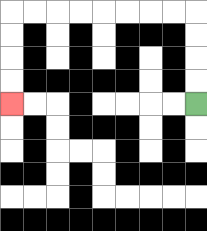{'start': '[8, 4]', 'end': '[0, 4]', 'path_directions': 'U,U,U,U,L,L,L,L,L,L,L,L,D,D,D,D', 'path_coordinates': '[[8, 4], [8, 3], [8, 2], [8, 1], [8, 0], [7, 0], [6, 0], [5, 0], [4, 0], [3, 0], [2, 0], [1, 0], [0, 0], [0, 1], [0, 2], [0, 3], [0, 4]]'}